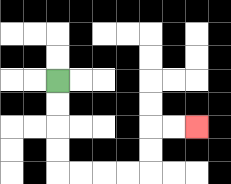{'start': '[2, 3]', 'end': '[8, 5]', 'path_directions': 'D,D,D,D,R,R,R,R,U,U,R,R', 'path_coordinates': '[[2, 3], [2, 4], [2, 5], [2, 6], [2, 7], [3, 7], [4, 7], [5, 7], [6, 7], [6, 6], [6, 5], [7, 5], [8, 5]]'}